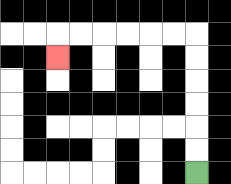{'start': '[8, 7]', 'end': '[2, 2]', 'path_directions': 'U,U,U,U,U,U,L,L,L,L,L,L,D', 'path_coordinates': '[[8, 7], [8, 6], [8, 5], [8, 4], [8, 3], [8, 2], [8, 1], [7, 1], [6, 1], [5, 1], [4, 1], [3, 1], [2, 1], [2, 2]]'}